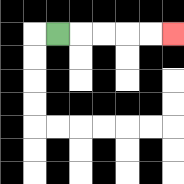{'start': '[2, 1]', 'end': '[7, 1]', 'path_directions': 'R,R,R,R,R', 'path_coordinates': '[[2, 1], [3, 1], [4, 1], [5, 1], [6, 1], [7, 1]]'}